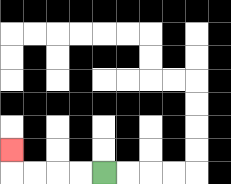{'start': '[4, 7]', 'end': '[0, 6]', 'path_directions': 'L,L,L,L,U', 'path_coordinates': '[[4, 7], [3, 7], [2, 7], [1, 7], [0, 7], [0, 6]]'}